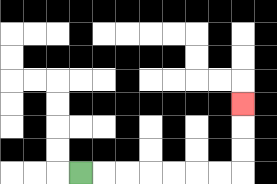{'start': '[3, 7]', 'end': '[10, 4]', 'path_directions': 'R,R,R,R,R,R,R,U,U,U', 'path_coordinates': '[[3, 7], [4, 7], [5, 7], [6, 7], [7, 7], [8, 7], [9, 7], [10, 7], [10, 6], [10, 5], [10, 4]]'}